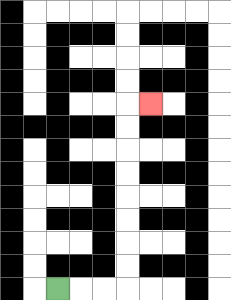{'start': '[2, 12]', 'end': '[6, 4]', 'path_directions': 'R,R,R,U,U,U,U,U,U,U,U,R', 'path_coordinates': '[[2, 12], [3, 12], [4, 12], [5, 12], [5, 11], [5, 10], [5, 9], [5, 8], [5, 7], [5, 6], [5, 5], [5, 4], [6, 4]]'}